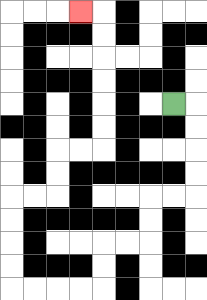{'start': '[7, 4]', 'end': '[3, 0]', 'path_directions': 'R,D,D,D,D,L,L,D,D,L,L,D,D,L,L,L,L,U,U,U,U,R,R,U,U,R,R,U,U,U,U,U,U,L', 'path_coordinates': '[[7, 4], [8, 4], [8, 5], [8, 6], [8, 7], [8, 8], [7, 8], [6, 8], [6, 9], [6, 10], [5, 10], [4, 10], [4, 11], [4, 12], [3, 12], [2, 12], [1, 12], [0, 12], [0, 11], [0, 10], [0, 9], [0, 8], [1, 8], [2, 8], [2, 7], [2, 6], [3, 6], [4, 6], [4, 5], [4, 4], [4, 3], [4, 2], [4, 1], [4, 0], [3, 0]]'}